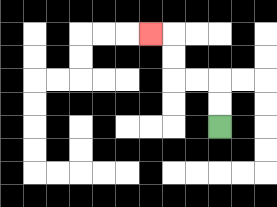{'start': '[9, 5]', 'end': '[6, 1]', 'path_directions': 'U,U,L,L,U,U,L', 'path_coordinates': '[[9, 5], [9, 4], [9, 3], [8, 3], [7, 3], [7, 2], [7, 1], [6, 1]]'}